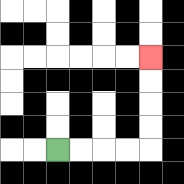{'start': '[2, 6]', 'end': '[6, 2]', 'path_directions': 'R,R,R,R,U,U,U,U', 'path_coordinates': '[[2, 6], [3, 6], [4, 6], [5, 6], [6, 6], [6, 5], [6, 4], [6, 3], [6, 2]]'}